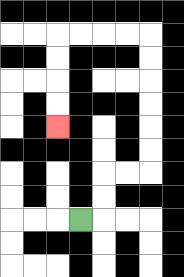{'start': '[3, 9]', 'end': '[2, 5]', 'path_directions': 'R,U,U,R,R,U,U,U,U,U,U,L,L,L,L,D,D,D,D', 'path_coordinates': '[[3, 9], [4, 9], [4, 8], [4, 7], [5, 7], [6, 7], [6, 6], [6, 5], [6, 4], [6, 3], [6, 2], [6, 1], [5, 1], [4, 1], [3, 1], [2, 1], [2, 2], [2, 3], [2, 4], [2, 5]]'}